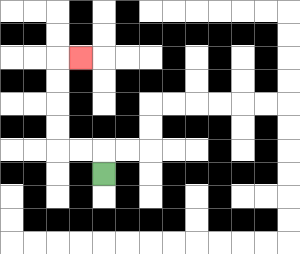{'start': '[4, 7]', 'end': '[3, 2]', 'path_directions': 'U,L,L,U,U,U,U,R', 'path_coordinates': '[[4, 7], [4, 6], [3, 6], [2, 6], [2, 5], [2, 4], [2, 3], [2, 2], [3, 2]]'}